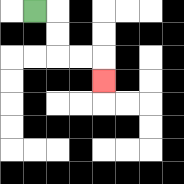{'start': '[1, 0]', 'end': '[4, 3]', 'path_directions': 'R,D,D,R,R,D', 'path_coordinates': '[[1, 0], [2, 0], [2, 1], [2, 2], [3, 2], [4, 2], [4, 3]]'}